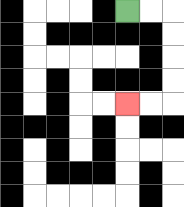{'start': '[5, 0]', 'end': '[5, 4]', 'path_directions': 'R,R,D,D,D,D,L,L', 'path_coordinates': '[[5, 0], [6, 0], [7, 0], [7, 1], [7, 2], [7, 3], [7, 4], [6, 4], [5, 4]]'}